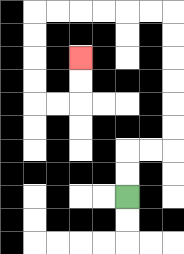{'start': '[5, 8]', 'end': '[3, 2]', 'path_directions': 'U,U,R,R,U,U,U,U,U,U,L,L,L,L,L,L,D,D,D,D,R,R,U,U', 'path_coordinates': '[[5, 8], [5, 7], [5, 6], [6, 6], [7, 6], [7, 5], [7, 4], [7, 3], [7, 2], [7, 1], [7, 0], [6, 0], [5, 0], [4, 0], [3, 0], [2, 0], [1, 0], [1, 1], [1, 2], [1, 3], [1, 4], [2, 4], [3, 4], [3, 3], [3, 2]]'}